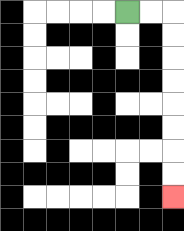{'start': '[5, 0]', 'end': '[7, 8]', 'path_directions': 'R,R,D,D,D,D,D,D,D,D', 'path_coordinates': '[[5, 0], [6, 0], [7, 0], [7, 1], [7, 2], [7, 3], [7, 4], [7, 5], [7, 6], [7, 7], [7, 8]]'}